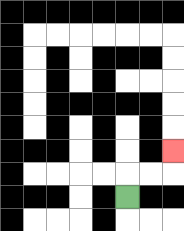{'start': '[5, 8]', 'end': '[7, 6]', 'path_directions': 'U,R,R,U', 'path_coordinates': '[[5, 8], [5, 7], [6, 7], [7, 7], [7, 6]]'}